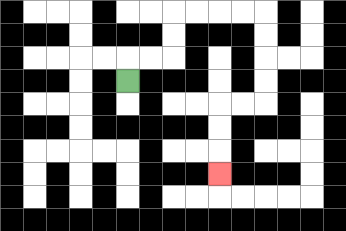{'start': '[5, 3]', 'end': '[9, 7]', 'path_directions': 'U,R,R,U,U,R,R,R,R,D,D,D,D,L,L,D,D,D', 'path_coordinates': '[[5, 3], [5, 2], [6, 2], [7, 2], [7, 1], [7, 0], [8, 0], [9, 0], [10, 0], [11, 0], [11, 1], [11, 2], [11, 3], [11, 4], [10, 4], [9, 4], [9, 5], [9, 6], [9, 7]]'}